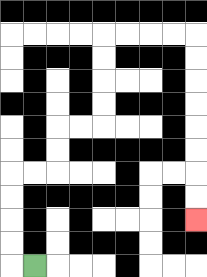{'start': '[1, 11]', 'end': '[8, 9]', 'path_directions': 'L,U,U,U,U,R,R,U,U,R,R,U,U,U,U,R,R,R,R,D,D,D,D,D,D,D,D', 'path_coordinates': '[[1, 11], [0, 11], [0, 10], [0, 9], [0, 8], [0, 7], [1, 7], [2, 7], [2, 6], [2, 5], [3, 5], [4, 5], [4, 4], [4, 3], [4, 2], [4, 1], [5, 1], [6, 1], [7, 1], [8, 1], [8, 2], [8, 3], [8, 4], [8, 5], [8, 6], [8, 7], [8, 8], [8, 9]]'}